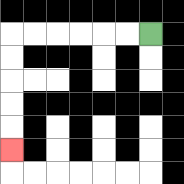{'start': '[6, 1]', 'end': '[0, 6]', 'path_directions': 'L,L,L,L,L,L,D,D,D,D,D', 'path_coordinates': '[[6, 1], [5, 1], [4, 1], [3, 1], [2, 1], [1, 1], [0, 1], [0, 2], [0, 3], [0, 4], [0, 5], [0, 6]]'}